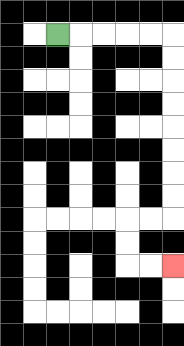{'start': '[2, 1]', 'end': '[7, 11]', 'path_directions': 'R,R,R,R,R,D,D,D,D,D,D,D,D,L,L,D,D,R,R', 'path_coordinates': '[[2, 1], [3, 1], [4, 1], [5, 1], [6, 1], [7, 1], [7, 2], [7, 3], [7, 4], [7, 5], [7, 6], [7, 7], [7, 8], [7, 9], [6, 9], [5, 9], [5, 10], [5, 11], [6, 11], [7, 11]]'}